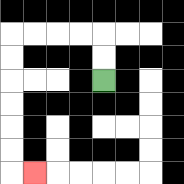{'start': '[4, 3]', 'end': '[1, 7]', 'path_directions': 'U,U,L,L,L,L,D,D,D,D,D,D,R', 'path_coordinates': '[[4, 3], [4, 2], [4, 1], [3, 1], [2, 1], [1, 1], [0, 1], [0, 2], [0, 3], [0, 4], [0, 5], [0, 6], [0, 7], [1, 7]]'}